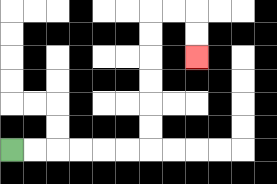{'start': '[0, 6]', 'end': '[8, 2]', 'path_directions': 'R,R,R,R,R,R,U,U,U,U,U,U,R,R,D,D', 'path_coordinates': '[[0, 6], [1, 6], [2, 6], [3, 6], [4, 6], [5, 6], [6, 6], [6, 5], [6, 4], [6, 3], [6, 2], [6, 1], [6, 0], [7, 0], [8, 0], [8, 1], [8, 2]]'}